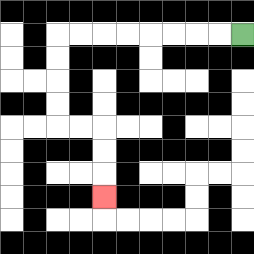{'start': '[10, 1]', 'end': '[4, 8]', 'path_directions': 'L,L,L,L,L,L,L,L,D,D,D,D,R,R,D,D,D', 'path_coordinates': '[[10, 1], [9, 1], [8, 1], [7, 1], [6, 1], [5, 1], [4, 1], [3, 1], [2, 1], [2, 2], [2, 3], [2, 4], [2, 5], [3, 5], [4, 5], [4, 6], [4, 7], [4, 8]]'}